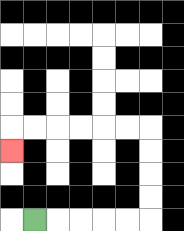{'start': '[1, 9]', 'end': '[0, 6]', 'path_directions': 'R,R,R,R,R,U,U,U,U,L,L,L,L,L,L,D', 'path_coordinates': '[[1, 9], [2, 9], [3, 9], [4, 9], [5, 9], [6, 9], [6, 8], [6, 7], [6, 6], [6, 5], [5, 5], [4, 5], [3, 5], [2, 5], [1, 5], [0, 5], [0, 6]]'}